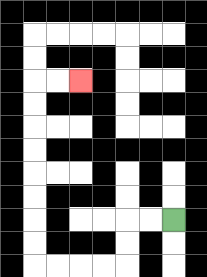{'start': '[7, 9]', 'end': '[3, 3]', 'path_directions': 'L,L,D,D,L,L,L,L,U,U,U,U,U,U,U,U,R,R', 'path_coordinates': '[[7, 9], [6, 9], [5, 9], [5, 10], [5, 11], [4, 11], [3, 11], [2, 11], [1, 11], [1, 10], [1, 9], [1, 8], [1, 7], [1, 6], [1, 5], [1, 4], [1, 3], [2, 3], [3, 3]]'}